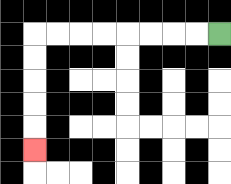{'start': '[9, 1]', 'end': '[1, 6]', 'path_directions': 'L,L,L,L,L,L,L,L,D,D,D,D,D', 'path_coordinates': '[[9, 1], [8, 1], [7, 1], [6, 1], [5, 1], [4, 1], [3, 1], [2, 1], [1, 1], [1, 2], [1, 3], [1, 4], [1, 5], [1, 6]]'}